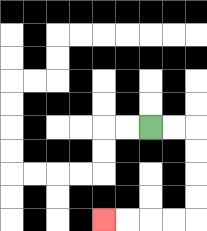{'start': '[6, 5]', 'end': '[4, 9]', 'path_directions': 'R,R,D,D,D,D,L,L,L,L', 'path_coordinates': '[[6, 5], [7, 5], [8, 5], [8, 6], [8, 7], [8, 8], [8, 9], [7, 9], [6, 9], [5, 9], [4, 9]]'}